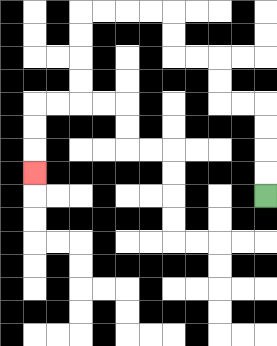{'start': '[11, 8]', 'end': '[1, 7]', 'path_directions': 'U,U,U,U,L,L,U,U,L,L,U,U,L,L,L,L,D,D,D,D,L,L,D,D,D', 'path_coordinates': '[[11, 8], [11, 7], [11, 6], [11, 5], [11, 4], [10, 4], [9, 4], [9, 3], [9, 2], [8, 2], [7, 2], [7, 1], [7, 0], [6, 0], [5, 0], [4, 0], [3, 0], [3, 1], [3, 2], [3, 3], [3, 4], [2, 4], [1, 4], [1, 5], [1, 6], [1, 7]]'}